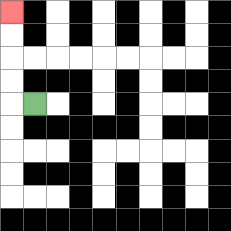{'start': '[1, 4]', 'end': '[0, 0]', 'path_directions': 'L,U,U,U,U', 'path_coordinates': '[[1, 4], [0, 4], [0, 3], [0, 2], [0, 1], [0, 0]]'}